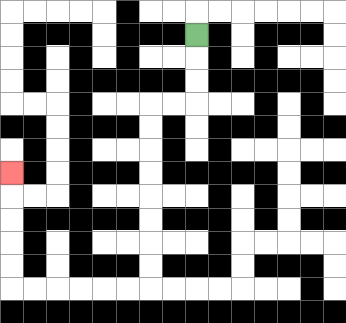{'start': '[8, 1]', 'end': '[0, 7]', 'path_directions': 'D,D,D,L,L,D,D,D,D,D,D,D,D,L,L,L,L,L,L,U,U,U,U,U', 'path_coordinates': '[[8, 1], [8, 2], [8, 3], [8, 4], [7, 4], [6, 4], [6, 5], [6, 6], [6, 7], [6, 8], [6, 9], [6, 10], [6, 11], [6, 12], [5, 12], [4, 12], [3, 12], [2, 12], [1, 12], [0, 12], [0, 11], [0, 10], [0, 9], [0, 8], [0, 7]]'}